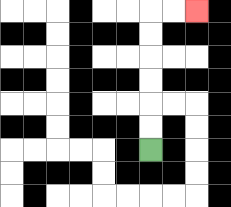{'start': '[6, 6]', 'end': '[8, 0]', 'path_directions': 'U,U,U,U,U,U,R,R', 'path_coordinates': '[[6, 6], [6, 5], [6, 4], [6, 3], [6, 2], [6, 1], [6, 0], [7, 0], [8, 0]]'}